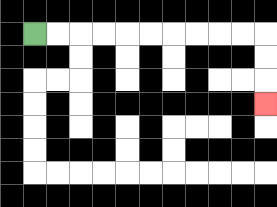{'start': '[1, 1]', 'end': '[11, 4]', 'path_directions': 'R,R,R,R,R,R,R,R,R,R,D,D,D', 'path_coordinates': '[[1, 1], [2, 1], [3, 1], [4, 1], [5, 1], [6, 1], [7, 1], [8, 1], [9, 1], [10, 1], [11, 1], [11, 2], [11, 3], [11, 4]]'}